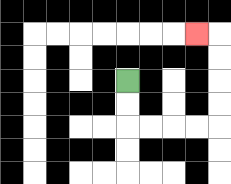{'start': '[5, 3]', 'end': '[8, 1]', 'path_directions': 'D,D,R,R,R,R,U,U,U,U,L', 'path_coordinates': '[[5, 3], [5, 4], [5, 5], [6, 5], [7, 5], [8, 5], [9, 5], [9, 4], [9, 3], [9, 2], [9, 1], [8, 1]]'}